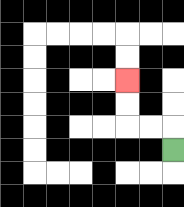{'start': '[7, 6]', 'end': '[5, 3]', 'path_directions': 'U,L,L,U,U', 'path_coordinates': '[[7, 6], [7, 5], [6, 5], [5, 5], [5, 4], [5, 3]]'}